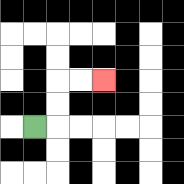{'start': '[1, 5]', 'end': '[4, 3]', 'path_directions': 'R,U,U,R,R', 'path_coordinates': '[[1, 5], [2, 5], [2, 4], [2, 3], [3, 3], [4, 3]]'}